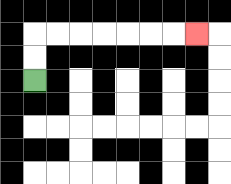{'start': '[1, 3]', 'end': '[8, 1]', 'path_directions': 'U,U,R,R,R,R,R,R,R', 'path_coordinates': '[[1, 3], [1, 2], [1, 1], [2, 1], [3, 1], [4, 1], [5, 1], [6, 1], [7, 1], [8, 1]]'}